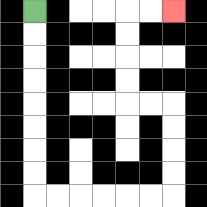{'start': '[1, 0]', 'end': '[7, 0]', 'path_directions': 'D,D,D,D,D,D,D,D,R,R,R,R,R,R,U,U,U,U,L,L,U,U,U,U,R,R', 'path_coordinates': '[[1, 0], [1, 1], [1, 2], [1, 3], [1, 4], [1, 5], [1, 6], [1, 7], [1, 8], [2, 8], [3, 8], [4, 8], [5, 8], [6, 8], [7, 8], [7, 7], [7, 6], [7, 5], [7, 4], [6, 4], [5, 4], [5, 3], [5, 2], [5, 1], [5, 0], [6, 0], [7, 0]]'}